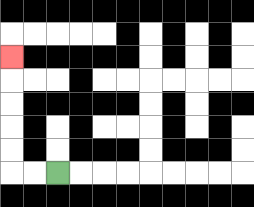{'start': '[2, 7]', 'end': '[0, 2]', 'path_directions': 'L,L,U,U,U,U,U', 'path_coordinates': '[[2, 7], [1, 7], [0, 7], [0, 6], [0, 5], [0, 4], [0, 3], [0, 2]]'}